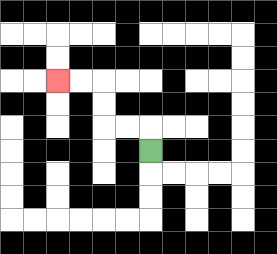{'start': '[6, 6]', 'end': '[2, 3]', 'path_directions': 'U,L,L,U,U,L,L', 'path_coordinates': '[[6, 6], [6, 5], [5, 5], [4, 5], [4, 4], [4, 3], [3, 3], [2, 3]]'}